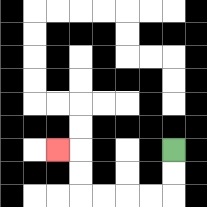{'start': '[7, 6]', 'end': '[2, 6]', 'path_directions': 'D,D,L,L,L,L,U,U,L', 'path_coordinates': '[[7, 6], [7, 7], [7, 8], [6, 8], [5, 8], [4, 8], [3, 8], [3, 7], [3, 6], [2, 6]]'}